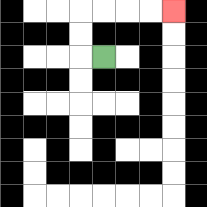{'start': '[4, 2]', 'end': '[7, 0]', 'path_directions': 'L,U,U,R,R,R,R', 'path_coordinates': '[[4, 2], [3, 2], [3, 1], [3, 0], [4, 0], [5, 0], [6, 0], [7, 0]]'}